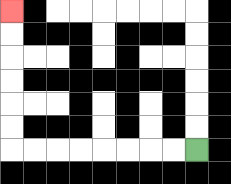{'start': '[8, 6]', 'end': '[0, 0]', 'path_directions': 'L,L,L,L,L,L,L,L,U,U,U,U,U,U', 'path_coordinates': '[[8, 6], [7, 6], [6, 6], [5, 6], [4, 6], [3, 6], [2, 6], [1, 6], [0, 6], [0, 5], [0, 4], [0, 3], [0, 2], [0, 1], [0, 0]]'}